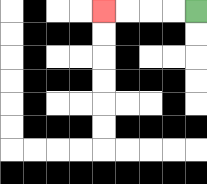{'start': '[8, 0]', 'end': '[4, 0]', 'path_directions': 'L,L,L,L', 'path_coordinates': '[[8, 0], [7, 0], [6, 0], [5, 0], [4, 0]]'}